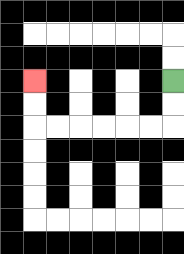{'start': '[7, 3]', 'end': '[1, 3]', 'path_directions': 'D,D,L,L,L,L,L,L,U,U', 'path_coordinates': '[[7, 3], [7, 4], [7, 5], [6, 5], [5, 5], [4, 5], [3, 5], [2, 5], [1, 5], [1, 4], [1, 3]]'}